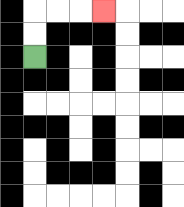{'start': '[1, 2]', 'end': '[4, 0]', 'path_directions': 'U,U,R,R,R', 'path_coordinates': '[[1, 2], [1, 1], [1, 0], [2, 0], [3, 0], [4, 0]]'}